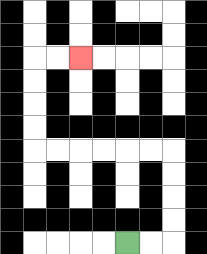{'start': '[5, 10]', 'end': '[3, 2]', 'path_directions': 'R,R,U,U,U,U,L,L,L,L,L,L,U,U,U,U,R,R', 'path_coordinates': '[[5, 10], [6, 10], [7, 10], [7, 9], [7, 8], [7, 7], [7, 6], [6, 6], [5, 6], [4, 6], [3, 6], [2, 6], [1, 6], [1, 5], [1, 4], [1, 3], [1, 2], [2, 2], [3, 2]]'}